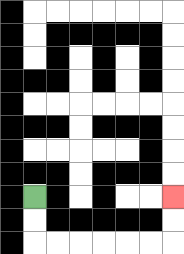{'start': '[1, 8]', 'end': '[7, 8]', 'path_directions': 'D,D,R,R,R,R,R,R,U,U', 'path_coordinates': '[[1, 8], [1, 9], [1, 10], [2, 10], [3, 10], [4, 10], [5, 10], [6, 10], [7, 10], [7, 9], [7, 8]]'}